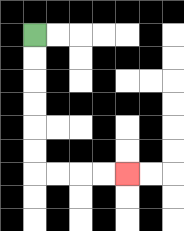{'start': '[1, 1]', 'end': '[5, 7]', 'path_directions': 'D,D,D,D,D,D,R,R,R,R', 'path_coordinates': '[[1, 1], [1, 2], [1, 3], [1, 4], [1, 5], [1, 6], [1, 7], [2, 7], [3, 7], [4, 7], [5, 7]]'}